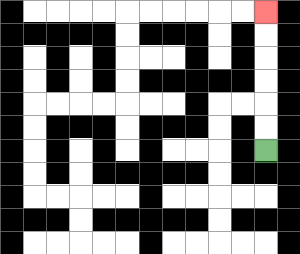{'start': '[11, 6]', 'end': '[11, 0]', 'path_directions': 'U,U,U,U,U,U', 'path_coordinates': '[[11, 6], [11, 5], [11, 4], [11, 3], [11, 2], [11, 1], [11, 0]]'}